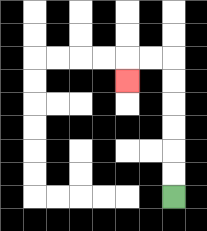{'start': '[7, 8]', 'end': '[5, 3]', 'path_directions': 'U,U,U,U,U,U,L,L,D', 'path_coordinates': '[[7, 8], [7, 7], [7, 6], [7, 5], [7, 4], [7, 3], [7, 2], [6, 2], [5, 2], [5, 3]]'}